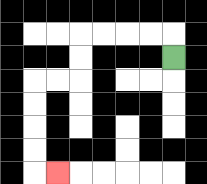{'start': '[7, 2]', 'end': '[2, 7]', 'path_directions': 'U,L,L,L,L,D,D,L,L,D,D,D,D,R', 'path_coordinates': '[[7, 2], [7, 1], [6, 1], [5, 1], [4, 1], [3, 1], [3, 2], [3, 3], [2, 3], [1, 3], [1, 4], [1, 5], [1, 6], [1, 7], [2, 7]]'}